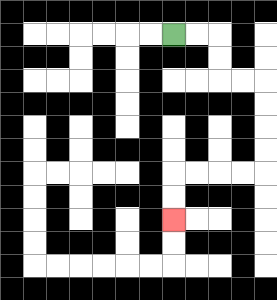{'start': '[7, 1]', 'end': '[7, 9]', 'path_directions': 'R,R,D,D,R,R,D,D,D,D,L,L,L,L,D,D', 'path_coordinates': '[[7, 1], [8, 1], [9, 1], [9, 2], [9, 3], [10, 3], [11, 3], [11, 4], [11, 5], [11, 6], [11, 7], [10, 7], [9, 7], [8, 7], [7, 7], [7, 8], [7, 9]]'}